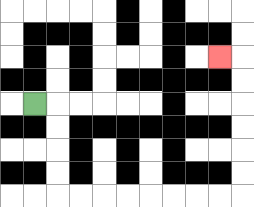{'start': '[1, 4]', 'end': '[9, 2]', 'path_directions': 'R,D,D,D,D,R,R,R,R,R,R,R,R,U,U,U,U,U,U,L', 'path_coordinates': '[[1, 4], [2, 4], [2, 5], [2, 6], [2, 7], [2, 8], [3, 8], [4, 8], [5, 8], [6, 8], [7, 8], [8, 8], [9, 8], [10, 8], [10, 7], [10, 6], [10, 5], [10, 4], [10, 3], [10, 2], [9, 2]]'}